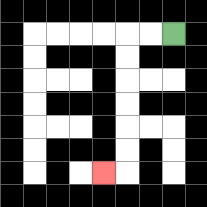{'start': '[7, 1]', 'end': '[4, 7]', 'path_directions': 'L,L,D,D,D,D,D,D,L', 'path_coordinates': '[[7, 1], [6, 1], [5, 1], [5, 2], [5, 3], [5, 4], [5, 5], [5, 6], [5, 7], [4, 7]]'}